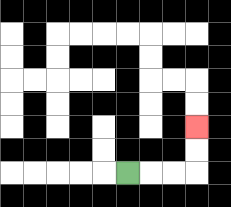{'start': '[5, 7]', 'end': '[8, 5]', 'path_directions': 'R,R,R,U,U', 'path_coordinates': '[[5, 7], [6, 7], [7, 7], [8, 7], [8, 6], [8, 5]]'}